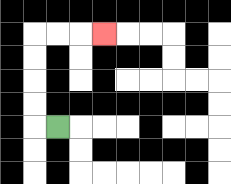{'start': '[2, 5]', 'end': '[4, 1]', 'path_directions': 'L,U,U,U,U,R,R,R', 'path_coordinates': '[[2, 5], [1, 5], [1, 4], [1, 3], [1, 2], [1, 1], [2, 1], [3, 1], [4, 1]]'}